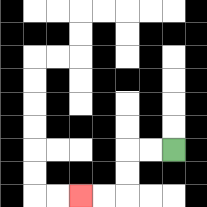{'start': '[7, 6]', 'end': '[3, 8]', 'path_directions': 'L,L,D,D,L,L', 'path_coordinates': '[[7, 6], [6, 6], [5, 6], [5, 7], [5, 8], [4, 8], [3, 8]]'}